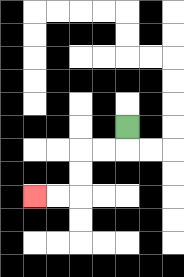{'start': '[5, 5]', 'end': '[1, 8]', 'path_directions': 'D,L,L,D,D,L,L', 'path_coordinates': '[[5, 5], [5, 6], [4, 6], [3, 6], [3, 7], [3, 8], [2, 8], [1, 8]]'}